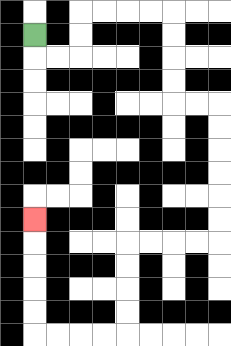{'start': '[1, 1]', 'end': '[1, 9]', 'path_directions': 'D,R,R,U,U,R,R,R,R,D,D,D,D,R,R,D,D,D,D,D,D,L,L,L,L,D,D,D,D,L,L,L,L,U,U,U,U,U', 'path_coordinates': '[[1, 1], [1, 2], [2, 2], [3, 2], [3, 1], [3, 0], [4, 0], [5, 0], [6, 0], [7, 0], [7, 1], [7, 2], [7, 3], [7, 4], [8, 4], [9, 4], [9, 5], [9, 6], [9, 7], [9, 8], [9, 9], [9, 10], [8, 10], [7, 10], [6, 10], [5, 10], [5, 11], [5, 12], [5, 13], [5, 14], [4, 14], [3, 14], [2, 14], [1, 14], [1, 13], [1, 12], [1, 11], [1, 10], [1, 9]]'}